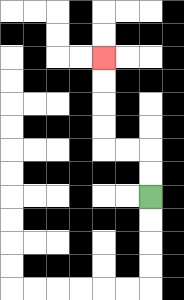{'start': '[6, 8]', 'end': '[4, 2]', 'path_directions': 'U,U,L,L,U,U,U,U', 'path_coordinates': '[[6, 8], [6, 7], [6, 6], [5, 6], [4, 6], [4, 5], [4, 4], [4, 3], [4, 2]]'}